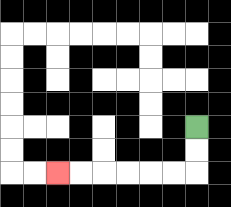{'start': '[8, 5]', 'end': '[2, 7]', 'path_directions': 'D,D,L,L,L,L,L,L', 'path_coordinates': '[[8, 5], [8, 6], [8, 7], [7, 7], [6, 7], [5, 7], [4, 7], [3, 7], [2, 7]]'}